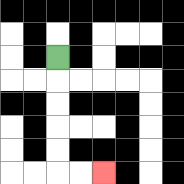{'start': '[2, 2]', 'end': '[4, 7]', 'path_directions': 'D,D,D,D,D,R,R', 'path_coordinates': '[[2, 2], [2, 3], [2, 4], [2, 5], [2, 6], [2, 7], [3, 7], [4, 7]]'}